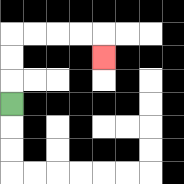{'start': '[0, 4]', 'end': '[4, 2]', 'path_directions': 'U,U,U,R,R,R,R,D', 'path_coordinates': '[[0, 4], [0, 3], [0, 2], [0, 1], [1, 1], [2, 1], [3, 1], [4, 1], [4, 2]]'}